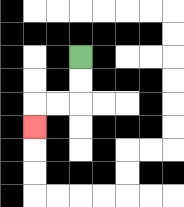{'start': '[3, 2]', 'end': '[1, 5]', 'path_directions': 'D,D,L,L,D', 'path_coordinates': '[[3, 2], [3, 3], [3, 4], [2, 4], [1, 4], [1, 5]]'}